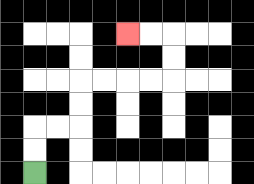{'start': '[1, 7]', 'end': '[5, 1]', 'path_directions': 'U,U,R,R,U,U,R,R,R,R,U,U,L,L', 'path_coordinates': '[[1, 7], [1, 6], [1, 5], [2, 5], [3, 5], [3, 4], [3, 3], [4, 3], [5, 3], [6, 3], [7, 3], [7, 2], [7, 1], [6, 1], [5, 1]]'}